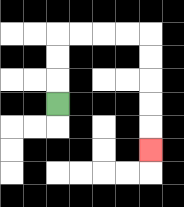{'start': '[2, 4]', 'end': '[6, 6]', 'path_directions': 'U,U,U,R,R,R,R,D,D,D,D,D', 'path_coordinates': '[[2, 4], [2, 3], [2, 2], [2, 1], [3, 1], [4, 1], [5, 1], [6, 1], [6, 2], [6, 3], [6, 4], [6, 5], [6, 6]]'}